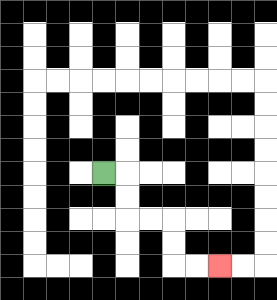{'start': '[4, 7]', 'end': '[9, 11]', 'path_directions': 'R,D,D,R,R,D,D,R,R', 'path_coordinates': '[[4, 7], [5, 7], [5, 8], [5, 9], [6, 9], [7, 9], [7, 10], [7, 11], [8, 11], [9, 11]]'}